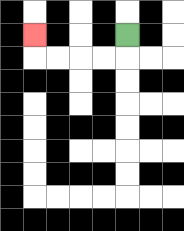{'start': '[5, 1]', 'end': '[1, 1]', 'path_directions': 'D,L,L,L,L,U', 'path_coordinates': '[[5, 1], [5, 2], [4, 2], [3, 2], [2, 2], [1, 2], [1, 1]]'}